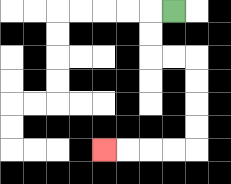{'start': '[7, 0]', 'end': '[4, 6]', 'path_directions': 'L,D,D,R,R,D,D,D,D,L,L,L,L', 'path_coordinates': '[[7, 0], [6, 0], [6, 1], [6, 2], [7, 2], [8, 2], [8, 3], [8, 4], [8, 5], [8, 6], [7, 6], [6, 6], [5, 6], [4, 6]]'}